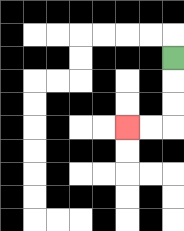{'start': '[7, 2]', 'end': '[5, 5]', 'path_directions': 'D,D,D,L,L', 'path_coordinates': '[[7, 2], [7, 3], [7, 4], [7, 5], [6, 5], [5, 5]]'}